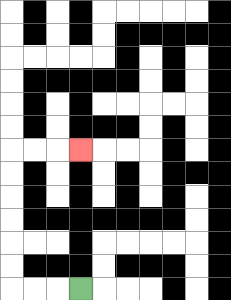{'start': '[3, 12]', 'end': '[3, 6]', 'path_directions': 'L,L,L,U,U,U,U,U,U,R,R,R', 'path_coordinates': '[[3, 12], [2, 12], [1, 12], [0, 12], [0, 11], [0, 10], [0, 9], [0, 8], [0, 7], [0, 6], [1, 6], [2, 6], [3, 6]]'}